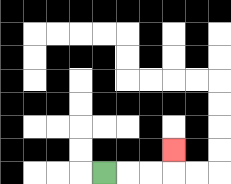{'start': '[4, 7]', 'end': '[7, 6]', 'path_directions': 'R,R,R,U', 'path_coordinates': '[[4, 7], [5, 7], [6, 7], [7, 7], [7, 6]]'}